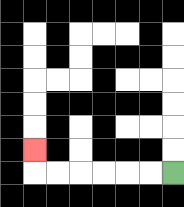{'start': '[7, 7]', 'end': '[1, 6]', 'path_directions': 'L,L,L,L,L,L,U', 'path_coordinates': '[[7, 7], [6, 7], [5, 7], [4, 7], [3, 7], [2, 7], [1, 7], [1, 6]]'}